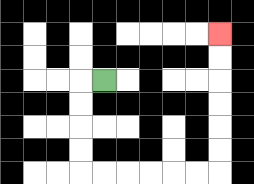{'start': '[4, 3]', 'end': '[9, 1]', 'path_directions': 'L,D,D,D,D,R,R,R,R,R,R,U,U,U,U,U,U', 'path_coordinates': '[[4, 3], [3, 3], [3, 4], [3, 5], [3, 6], [3, 7], [4, 7], [5, 7], [6, 7], [7, 7], [8, 7], [9, 7], [9, 6], [9, 5], [9, 4], [9, 3], [9, 2], [9, 1]]'}